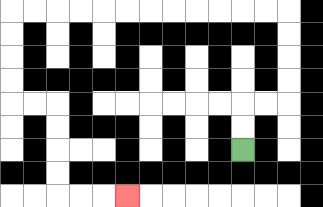{'start': '[10, 6]', 'end': '[5, 8]', 'path_directions': 'U,U,R,R,U,U,U,U,L,L,L,L,L,L,L,L,L,L,L,L,D,D,D,D,R,R,D,D,D,D,R,R,R', 'path_coordinates': '[[10, 6], [10, 5], [10, 4], [11, 4], [12, 4], [12, 3], [12, 2], [12, 1], [12, 0], [11, 0], [10, 0], [9, 0], [8, 0], [7, 0], [6, 0], [5, 0], [4, 0], [3, 0], [2, 0], [1, 0], [0, 0], [0, 1], [0, 2], [0, 3], [0, 4], [1, 4], [2, 4], [2, 5], [2, 6], [2, 7], [2, 8], [3, 8], [4, 8], [5, 8]]'}